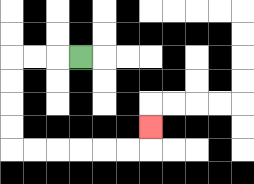{'start': '[3, 2]', 'end': '[6, 5]', 'path_directions': 'L,L,L,D,D,D,D,R,R,R,R,R,R,U', 'path_coordinates': '[[3, 2], [2, 2], [1, 2], [0, 2], [0, 3], [0, 4], [0, 5], [0, 6], [1, 6], [2, 6], [3, 6], [4, 6], [5, 6], [6, 6], [6, 5]]'}